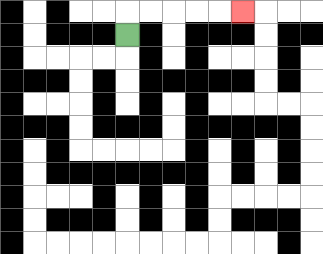{'start': '[5, 1]', 'end': '[10, 0]', 'path_directions': 'U,R,R,R,R,R', 'path_coordinates': '[[5, 1], [5, 0], [6, 0], [7, 0], [8, 0], [9, 0], [10, 0]]'}